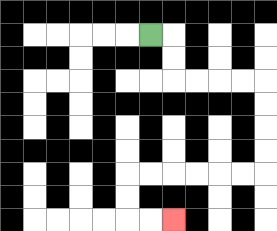{'start': '[6, 1]', 'end': '[7, 9]', 'path_directions': 'R,D,D,R,R,R,R,D,D,D,D,L,L,L,L,L,L,D,D,R,R', 'path_coordinates': '[[6, 1], [7, 1], [7, 2], [7, 3], [8, 3], [9, 3], [10, 3], [11, 3], [11, 4], [11, 5], [11, 6], [11, 7], [10, 7], [9, 7], [8, 7], [7, 7], [6, 7], [5, 7], [5, 8], [5, 9], [6, 9], [7, 9]]'}